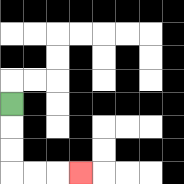{'start': '[0, 4]', 'end': '[3, 7]', 'path_directions': 'D,D,D,R,R,R', 'path_coordinates': '[[0, 4], [0, 5], [0, 6], [0, 7], [1, 7], [2, 7], [3, 7]]'}